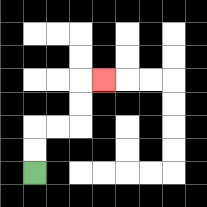{'start': '[1, 7]', 'end': '[4, 3]', 'path_directions': 'U,U,R,R,U,U,R', 'path_coordinates': '[[1, 7], [1, 6], [1, 5], [2, 5], [3, 5], [3, 4], [3, 3], [4, 3]]'}